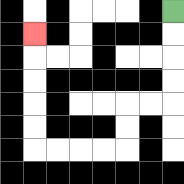{'start': '[7, 0]', 'end': '[1, 1]', 'path_directions': 'D,D,D,D,L,L,D,D,L,L,L,L,U,U,U,U,U', 'path_coordinates': '[[7, 0], [7, 1], [7, 2], [7, 3], [7, 4], [6, 4], [5, 4], [5, 5], [5, 6], [4, 6], [3, 6], [2, 6], [1, 6], [1, 5], [1, 4], [1, 3], [1, 2], [1, 1]]'}